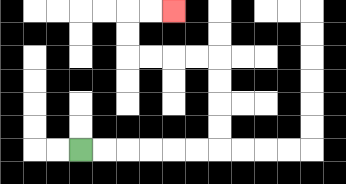{'start': '[3, 6]', 'end': '[7, 0]', 'path_directions': 'R,R,R,R,R,R,U,U,U,U,L,L,L,L,U,U,R,R', 'path_coordinates': '[[3, 6], [4, 6], [5, 6], [6, 6], [7, 6], [8, 6], [9, 6], [9, 5], [9, 4], [9, 3], [9, 2], [8, 2], [7, 2], [6, 2], [5, 2], [5, 1], [5, 0], [6, 0], [7, 0]]'}